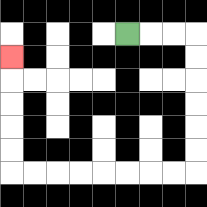{'start': '[5, 1]', 'end': '[0, 2]', 'path_directions': 'R,R,R,D,D,D,D,D,D,L,L,L,L,L,L,L,L,U,U,U,U,U', 'path_coordinates': '[[5, 1], [6, 1], [7, 1], [8, 1], [8, 2], [8, 3], [8, 4], [8, 5], [8, 6], [8, 7], [7, 7], [6, 7], [5, 7], [4, 7], [3, 7], [2, 7], [1, 7], [0, 7], [0, 6], [0, 5], [0, 4], [0, 3], [0, 2]]'}